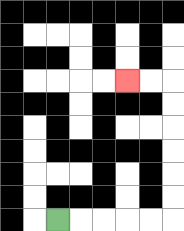{'start': '[2, 9]', 'end': '[5, 3]', 'path_directions': 'R,R,R,R,R,U,U,U,U,U,U,L,L', 'path_coordinates': '[[2, 9], [3, 9], [4, 9], [5, 9], [6, 9], [7, 9], [7, 8], [7, 7], [7, 6], [7, 5], [7, 4], [7, 3], [6, 3], [5, 3]]'}